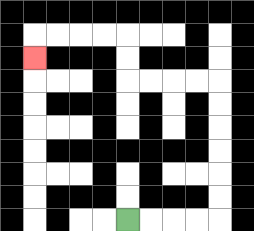{'start': '[5, 9]', 'end': '[1, 2]', 'path_directions': 'R,R,R,R,U,U,U,U,U,U,L,L,L,L,U,U,L,L,L,L,D', 'path_coordinates': '[[5, 9], [6, 9], [7, 9], [8, 9], [9, 9], [9, 8], [9, 7], [9, 6], [9, 5], [9, 4], [9, 3], [8, 3], [7, 3], [6, 3], [5, 3], [5, 2], [5, 1], [4, 1], [3, 1], [2, 1], [1, 1], [1, 2]]'}